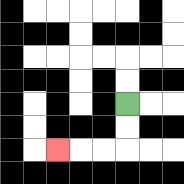{'start': '[5, 4]', 'end': '[2, 6]', 'path_directions': 'D,D,L,L,L', 'path_coordinates': '[[5, 4], [5, 5], [5, 6], [4, 6], [3, 6], [2, 6]]'}